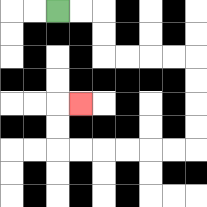{'start': '[2, 0]', 'end': '[3, 4]', 'path_directions': 'R,R,D,D,R,R,R,R,D,D,D,D,L,L,L,L,L,L,U,U,R', 'path_coordinates': '[[2, 0], [3, 0], [4, 0], [4, 1], [4, 2], [5, 2], [6, 2], [7, 2], [8, 2], [8, 3], [8, 4], [8, 5], [8, 6], [7, 6], [6, 6], [5, 6], [4, 6], [3, 6], [2, 6], [2, 5], [2, 4], [3, 4]]'}